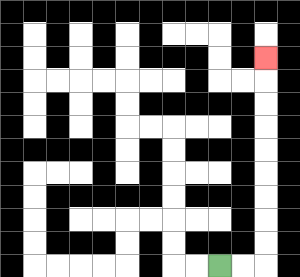{'start': '[9, 11]', 'end': '[11, 2]', 'path_directions': 'R,R,U,U,U,U,U,U,U,U,U', 'path_coordinates': '[[9, 11], [10, 11], [11, 11], [11, 10], [11, 9], [11, 8], [11, 7], [11, 6], [11, 5], [11, 4], [11, 3], [11, 2]]'}